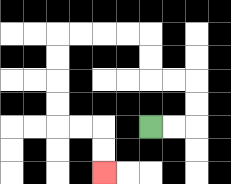{'start': '[6, 5]', 'end': '[4, 7]', 'path_directions': 'R,R,U,U,L,L,U,U,L,L,L,L,D,D,D,D,R,R,D,D', 'path_coordinates': '[[6, 5], [7, 5], [8, 5], [8, 4], [8, 3], [7, 3], [6, 3], [6, 2], [6, 1], [5, 1], [4, 1], [3, 1], [2, 1], [2, 2], [2, 3], [2, 4], [2, 5], [3, 5], [4, 5], [4, 6], [4, 7]]'}